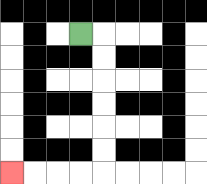{'start': '[3, 1]', 'end': '[0, 7]', 'path_directions': 'R,D,D,D,D,D,D,L,L,L,L', 'path_coordinates': '[[3, 1], [4, 1], [4, 2], [4, 3], [4, 4], [4, 5], [4, 6], [4, 7], [3, 7], [2, 7], [1, 7], [0, 7]]'}